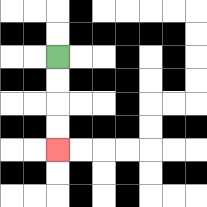{'start': '[2, 2]', 'end': '[2, 6]', 'path_directions': 'D,D,D,D', 'path_coordinates': '[[2, 2], [2, 3], [2, 4], [2, 5], [2, 6]]'}